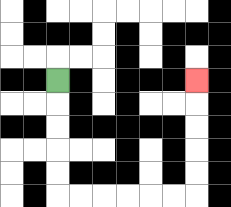{'start': '[2, 3]', 'end': '[8, 3]', 'path_directions': 'D,D,D,D,D,R,R,R,R,R,R,U,U,U,U,U', 'path_coordinates': '[[2, 3], [2, 4], [2, 5], [2, 6], [2, 7], [2, 8], [3, 8], [4, 8], [5, 8], [6, 8], [7, 8], [8, 8], [8, 7], [8, 6], [8, 5], [8, 4], [8, 3]]'}